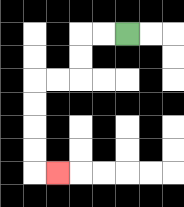{'start': '[5, 1]', 'end': '[2, 7]', 'path_directions': 'L,L,D,D,L,L,D,D,D,D,R', 'path_coordinates': '[[5, 1], [4, 1], [3, 1], [3, 2], [3, 3], [2, 3], [1, 3], [1, 4], [1, 5], [1, 6], [1, 7], [2, 7]]'}